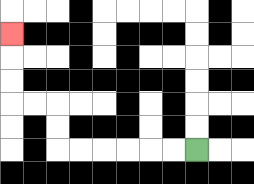{'start': '[8, 6]', 'end': '[0, 1]', 'path_directions': 'L,L,L,L,L,L,U,U,L,L,U,U,U', 'path_coordinates': '[[8, 6], [7, 6], [6, 6], [5, 6], [4, 6], [3, 6], [2, 6], [2, 5], [2, 4], [1, 4], [0, 4], [0, 3], [0, 2], [0, 1]]'}